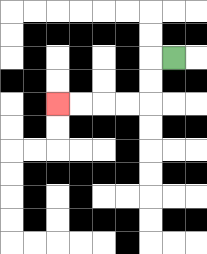{'start': '[7, 2]', 'end': '[2, 4]', 'path_directions': 'L,D,D,L,L,L,L', 'path_coordinates': '[[7, 2], [6, 2], [6, 3], [6, 4], [5, 4], [4, 4], [3, 4], [2, 4]]'}